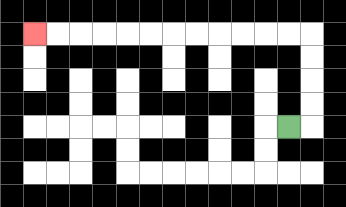{'start': '[12, 5]', 'end': '[1, 1]', 'path_directions': 'R,U,U,U,U,L,L,L,L,L,L,L,L,L,L,L,L', 'path_coordinates': '[[12, 5], [13, 5], [13, 4], [13, 3], [13, 2], [13, 1], [12, 1], [11, 1], [10, 1], [9, 1], [8, 1], [7, 1], [6, 1], [5, 1], [4, 1], [3, 1], [2, 1], [1, 1]]'}